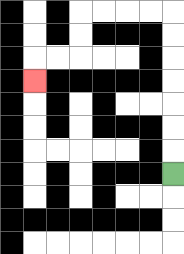{'start': '[7, 7]', 'end': '[1, 3]', 'path_directions': 'U,U,U,U,U,U,U,L,L,L,L,D,D,L,L,D', 'path_coordinates': '[[7, 7], [7, 6], [7, 5], [7, 4], [7, 3], [7, 2], [7, 1], [7, 0], [6, 0], [5, 0], [4, 0], [3, 0], [3, 1], [3, 2], [2, 2], [1, 2], [1, 3]]'}